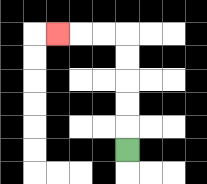{'start': '[5, 6]', 'end': '[2, 1]', 'path_directions': 'U,U,U,U,U,L,L,L', 'path_coordinates': '[[5, 6], [5, 5], [5, 4], [5, 3], [5, 2], [5, 1], [4, 1], [3, 1], [2, 1]]'}